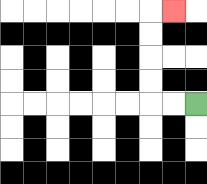{'start': '[8, 4]', 'end': '[7, 0]', 'path_directions': 'L,L,U,U,U,U,R', 'path_coordinates': '[[8, 4], [7, 4], [6, 4], [6, 3], [6, 2], [6, 1], [6, 0], [7, 0]]'}